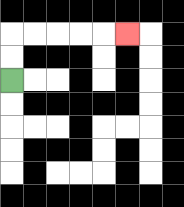{'start': '[0, 3]', 'end': '[5, 1]', 'path_directions': 'U,U,R,R,R,R,R', 'path_coordinates': '[[0, 3], [0, 2], [0, 1], [1, 1], [2, 1], [3, 1], [4, 1], [5, 1]]'}